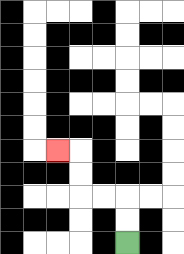{'start': '[5, 10]', 'end': '[2, 6]', 'path_directions': 'U,U,L,L,U,U,L', 'path_coordinates': '[[5, 10], [5, 9], [5, 8], [4, 8], [3, 8], [3, 7], [3, 6], [2, 6]]'}